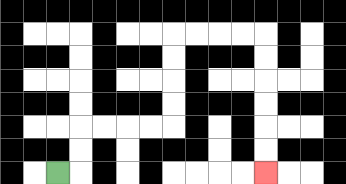{'start': '[2, 7]', 'end': '[11, 7]', 'path_directions': 'R,U,U,R,R,R,R,U,U,U,U,R,R,R,R,D,D,D,D,D,D', 'path_coordinates': '[[2, 7], [3, 7], [3, 6], [3, 5], [4, 5], [5, 5], [6, 5], [7, 5], [7, 4], [7, 3], [7, 2], [7, 1], [8, 1], [9, 1], [10, 1], [11, 1], [11, 2], [11, 3], [11, 4], [11, 5], [11, 6], [11, 7]]'}